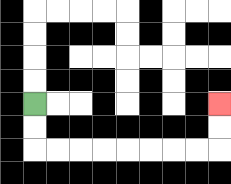{'start': '[1, 4]', 'end': '[9, 4]', 'path_directions': 'D,D,R,R,R,R,R,R,R,R,U,U', 'path_coordinates': '[[1, 4], [1, 5], [1, 6], [2, 6], [3, 6], [4, 6], [5, 6], [6, 6], [7, 6], [8, 6], [9, 6], [9, 5], [9, 4]]'}